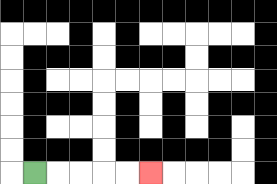{'start': '[1, 7]', 'end': '[6, 7]', 'path_directions': 'R,R,R,R,R', 'path_coordinates': '[[1, 7], [2, 7], [3, 7], [4, 7], [5, 7], [6, 7]]'}